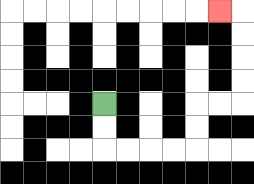{'start': '[4, 4]', 'end': '[9, 0]', 'path_directions': 'D,D,R,R,R,R,U,U,R,R,U,U,U,U,L', 'path_coordinates': '[[4, 4], [4, 5], [4, 6], [5, 6], [6, 6], [7, 6], [8, 6], [8, 5], [8, 4], [9, 4], [10, 4], [10, 3], [10, 2], [10, 1], [10, 0], [9, 0]]'}